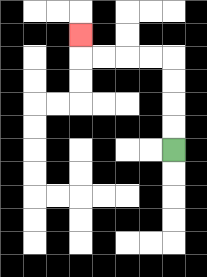{'start': '[7, 6]', 'end': '[3, 1]', 'path_directions': 'U,U,U,U,L,L,L,L,U', 'path_coordinates': '[[7, 6], [7, 5], [7, 4], [7, 3], [7, 2], [6, 2], [5, 2], [4, 2], [3, 2], [3, 1]]'}